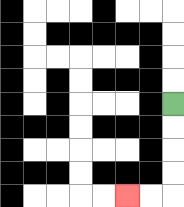{'start': '[7, 4]', 'end': '[5, 8]', 'path_directions': 'D,D,D,D,L,L', 'path_coordinates': '[[7, 4], [7, 5], [7, 6], [7, 7], [7, 8], [6, 8], [5, 8]]'}